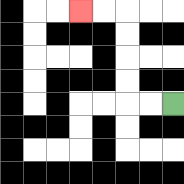{'start': '[7, 4]', 'end': '[3, 0]', 'path_directions': 'L,L,U,U,U,U,L,L', 'path_coordinates': '[[7, 4], [6, 4], [5, 4], [5, 3], [5, 2], [5, 1], [5, 0], [4, 0], [3, 0]]'}